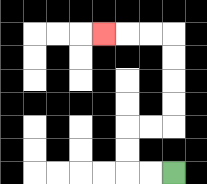{'start': '[7, 7]', 'end': '[4, 1]', 'path_directions': 'L,L,U,U,R,R,U,U,U,U,L,L,L', 'path_coordinates': '[[7, 7], [6, 7], [5, 7], [5, 6], [5, 5], [6, 5], [7, 5], [7, 4], [7, 3], [7, 2], [7, 1], [6, 1], [5, 1], [4, 1]]'}